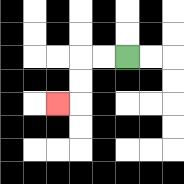{'start': '[5, 2]', 'end': '[2, 4]', 'path_directions': 'L,L,D,D,L', 'path_coordinates': '[[5, 2], [4, 2], [3, 2], [3, 3], [3, 4], [2, 4]]'}